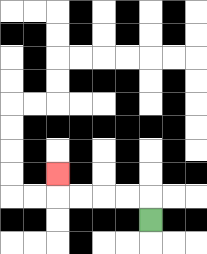{'start': '[6, 9]', 'end': '[2, 7]', 'path_directions': 'U,L,L,L,L,U', 'path_coordinates': '[[6, 9], [6, 8], [5, 8], [4, 8], [3, 8], [2, 8], [2, 7]]'}